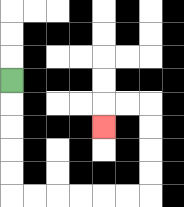{'start': '[0, 3]', 'end': '[4, 5]', 'path_directions': 'D,D,D,D,D,R,R,R,R,R,R,U,U,U,U,L,L,D', 'path_coordinates': '[[0, 3], [0, 4], [0, 5], [0, 6], [0, 7], [0, 8], [1, 8], [2, 8], [3, 8], [4, 8], [5, 8], [6, 8], [6, 7], [6, 6], [6, 5], [6, 4], [5, 4], [4, 4], [4, 5]]'}